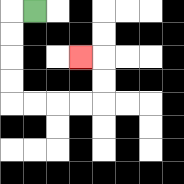{'start': '[1, 0]', 'end': '[3, 2]', 'path_directions': 'L,D,D,D,D,R,R,R,R,U,U,L', 'path_coordinates': '[[1, 0], [0, 0], [0, 1], [0, 2], [0, 3], [0, 4], [1, 4], [2, 4], [3, 4], [4, 4], [4, 3], [4, 2], [3, 2]]'}